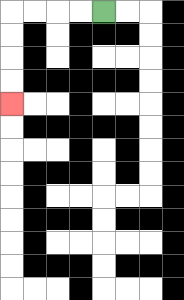{'start': '[4, 0]', 'end': '[0, 4]', 'path_directions': 'L,L,L,L,D,D,D,D', 'path_coordinates': '[[4, 0], [3, 0], [2, 0], [1, 0], [0, 0], [0, 1], [0, 2], [0, 3], [0, 4]]'}